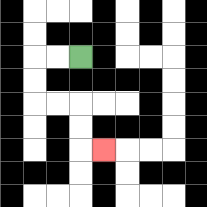{'start': '[3, 2]', 'end': '[4, 6]', 'path_directions': 'L,L,D,D,R,R,D,D,R', 'path_coordinates': '[[3, 2], [2, 2], [1, 2], [1, 3], [1, 4], [2, 4], [3, 4], [3, 5], [3, 6], [4, 6]]'}